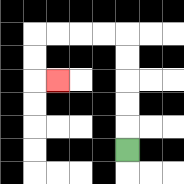{'start': '[5, 6]', 'end': '[2, 3]', 'path_directions': 'U,U,U,U,U,L,L,L,L,D,D,R', 'path_coordinates': '[[5, 6], [5, 5], [5, 4], [5, 3], [5, 2], [5, 1], [4, 1], [3, 1], [2, 1], [1, 1], [1, 2], [1, 3], [2, 3]]'}